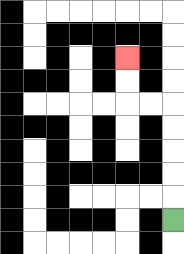{'start': '[7, 9]', 'end': '[5, 2]', 'path_directions': 'U,U,U,U,U,L,L,U,U', 'path_coordinates': '[[7, 9], [7, 8], [7, 7], [7, 6], [7, 5], [7, 4], [6, 4], [5, 4], [5, 3], [5, 2]]'}